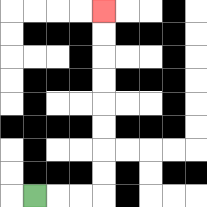{'start': '[1, 8]', 'end': '[4, 0]', 'path_directions': 'R,R,R,U,U,U,U,U,U,U,U', 'path_coordinates': '[[1, 8], [2, 8], [3, 8], [4, 8], [4, 7], [4, 6], [4, 5], [4, 4], [4, 3], [4, 2], [4, 1], [4, 0]]'}